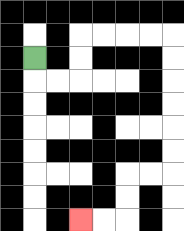{'start': '[1, 2]', 'end': '[3, 9]', 'path_directions': 'D,R,R,U,U,R,R,R,R,D,D,D,D,D,D,L,L,D,D,L,L', 'path_coordinates': '[[1, 2], [1, 3], [2, 3], [3, 3], [3, 2], [3, 1], [4, 1], [5, 1], [6, 1], [7, 1], [7, 2], [7, 3], [7, 4], [7, 5], [7, 6], [7, 7], [6, 7], [5, 7], [5, 8], [5, 9], [4, 9], [3, 9]]'}